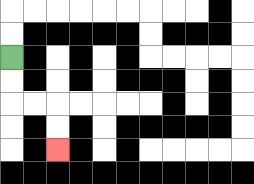{'start': '[0, 2]', 'end': '[2, 6]', 'path_directions': 'D,D,R,R,D,D', 'path_coordinates': '[[0, 2], [0, 3], [0, 4], [1, 4], [2, 4], [2, 5], [2, 6]]'}